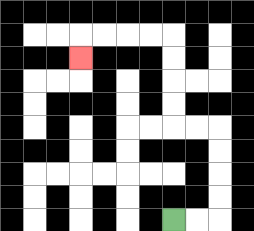{'start': '[7, 9]', 'end': '[3, 2]', 'path_directions': 'R,R,U,U,U,U,L,L,U,U,U,U,L,L,L,L,D', 'path_coordinates': '[[7, 9], [8, 9], [9, 9], [9, 8], [9, 7], [9, 6], [9, 5], [8, 5], [7, 5], [7, 4], [7, 3], [7, 2], [7, 1], [6, 1], [5, 1], [4, 1], [3, 1], [3, 2]]'}